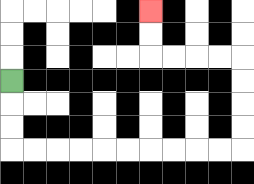{'start': '[0, 3]', 'end': '[6, 0]', 'path_directions': 'D,D,D,R,R,R,R,R,R,R,R,R,R,U,U,U,U,L,L,L,L,U,U', 'path_coordinates': '[[0, 3], [0, 4], [0, 5], [0, 6], [1, 6], [2, 6], [3, 6], [4, 6], [5, 6], [6, 6], [7, 6], [8, 6], [9, 6], [10, 6], [10, 5], [10, 4], [10, 3], [10, 2], [9, 2], [8, 2], [7, 2], [6, 2], [6, 1], [6, 0]]'}